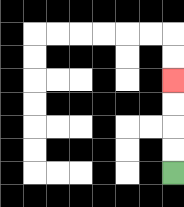{'start': '[7, 7]', 'end': '[7, 3]', 'path_directions': 'U,U,U,U', 'path_coordinates': '[[7, 7], [7, 6], [7, 5], [7, 4], [7, 3]]'}